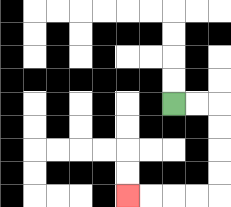{'start': '[7, 4]', 'end': '[5, 8]', 'path_directions': 'R,R,D,D,D,D,L,L,L,L', 'path_coordinates': '[[7, 4], [8, 4], [9, 4], [9, 5], [9, 6], [9, 7], [9, 8], [8, 8], [7, 8], [6, 8], [5, 8]]'}